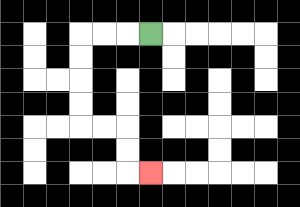{'start': '[6, 1]', 'end': '[6, 7]', 'path_directions': 'L,L,L,D,D,D,D,R,R,D,D,R', 'path_coordinates': '[[6, 1], [5, 1], [4, 1], [3, 1], [3, 2], [3, 3], [3, 4], [3, 5], [4, 5], [5, 5], [5, 6], [5, 7], [6, 7]]'}